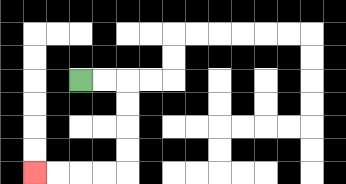{'start': '[3, 3]', 'end': '[1, 7]', 'path_directions': 'R,R,D,D,D,D,L,L,L,L', 'path_coordinates': '[[3, 3], [4, 3], [5, 3], [5, 4], [5, 5], [5, 6], [5, 7], [4, 7], [3, 7], [2, 7], [1, 7]]'}